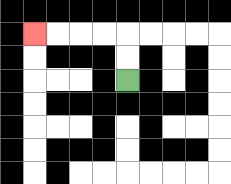{'start': '[5, 3]', 'end': '[1, 1]', 'path_directions': 'U,U,L,L,L,L', 'path_coordinates': '[[5, 3], [5, 2], [5, 1], [4, 1], [3, 1], [2, 1], [1, 1]]'}